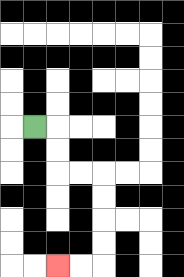{'start': '[1, 5]', 'end': '[2, 11]', 'path_directions': 'R,D,D,R,R,D,D,D,D,L,L', 'path_coordinates': '[[1, 5], [2, 5], [2, 6], [2, 7], [3, 7], [4, 7], [4, 8], [4, 9], [4, 10], [4, 11], [3, 11], [2, 11]]'}